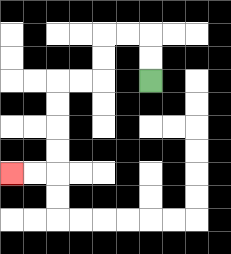{'start': '[6, 3]', 'end': '[0, 7]', 'path_directions': 'U,U,L,L,D,D,L,L,D,D,D,D,L,L', 'path_coordinates': '[[6, 3], [6, 2], [6, 1], [5, 1], [4, 1], [4, 2], [4, 3], [3, 3], [2, 3], [2, 4], [2, 5], [2, 6], [2, 7], [1, 7], [0, 7]]'}